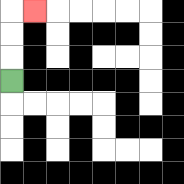{'start': '[0, 3]', 'end': '[1, 0]', 'path_directions': 'U,U,U,R', 'path_coordinates': '[[0, 3], [0, 2], [0, 1], [0, 0], [1, 0]]'}